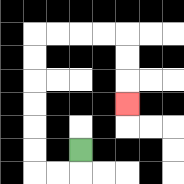{'start': '[3, 6]', 'end': '[5, 4]', 'path_directions': 'D,L,L,U,U,U,U,U,U,R,R,R,R,D,D,D', 'path_coordinates': '[[3, 6], [3, 7], [2, 7], [1, 7], [1, 6], [1, 5], [1, 4], [1, 3], [1, 2], [1, 1], [2, 1], [3, 1], [4, 1], [5, 1], [5, 2], [5, 3], [5, 4]]'}